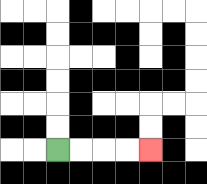{'start': '[2, 6]', 'end': '[6, 6]', 'path_directions': 'R,R,R,R', 'path_coordinates': '[[2, 6], [3, 6], [4, 6], [5, 6], [6, 6]]'}